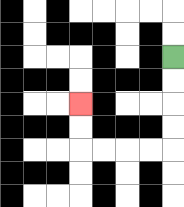{'start': '[7, 2]', 'end': '[3, 4]', 'path_directions': 'D,D,D,D,L,L,L,L,U,U', 'path_coordinates': '[[7, 2], [7, 3], [7, 4], [7, 5], [7, 6], [6, 6], [5, 6], [4, 6], [3, 6], [3, 5], [3, 4]]'}